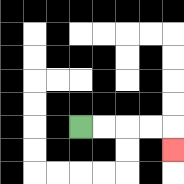{'start': '[3, 5]', 'end': '[7, 6]', 'path_directions': 'R,R,R,R,D', 'path_coordinates': '[[3, 5], [4, 5], [5, 5], [6, 5], [7, 5], [7, 6]]'}